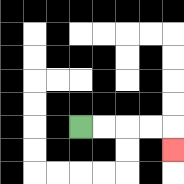{'start': '[3, 5]', 'end': '[7, 6]', 'path_directions': 'R,R,R,R,D', 'path_coordinates': '[[3, 5], [4, 5], [5, 5], [6, 5], [7, 5], [7, 6]]'}